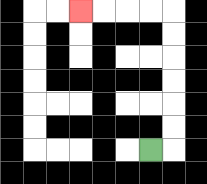{'start': '[6, 6]', 'end': '[3, 0]', 'path_directions': 'R,U,U,U,U,U,U,L,L,L,L', 'path_coordinates': '[[6, 6], [7, 6], [7, 5], [7, 4], [7, 3], [7, 2], [7, 1], [7, 0], [6, 0], [5, 0], [4, 0], [3, 0]]'}